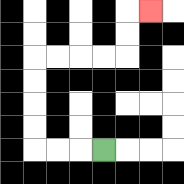{'start': '[4, 6]', 'end': '[6, 0]', 'path_directions': 'L,L,L,U,U,U,U,R,R,R,R,U,U,R', 'path_coordinates': '[[4, 6], [3, 6], [2, 6], [1, 6], [1, 5], [1, 4], [1, 3], [1, 2], [2, 2], [3, 2], [4, 2], [5, 2], [5, 1], [5, 0], [6, 0]]'}